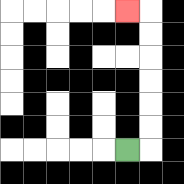{'start': '[5, 6]', 'end': '[5, 0]', 'path_directions': 'R,U,U,U,U,U,U,L', 'path_coordinates': '[[5, 6], [6, 6], [6, 5], [6, 4], [6, 3], [6, 2], [6, 1], [6, 0], [5, 0]]'}